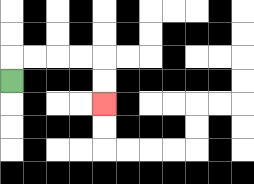{'start': '[0, 3]', 'end': '[4, 4]', 'path_directions': 'U,R,R,R,R,D,D', 'path_coordinates': '[[0, 3], [0, 2], [1, 2], [2, 2], [3, 2], [4, 2], [4, 3], [4, 4]]'}